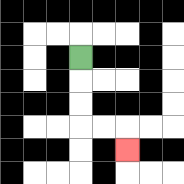{'start': '[3, 2]', 'end': '[5, 6]', 'path_directions': 'D,D,D,R,R,D', 'path_coordinates': '[[3, 2], [3, 3], [3, 4], [3, 5], [4, 5], [5, 5], [5, 6]]'}